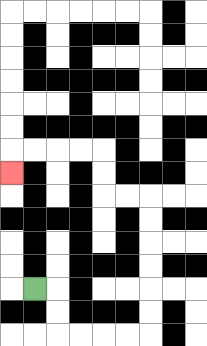{'start': '[1, 12]', 'end': '[0, 7]', 'path_directions': 'R,D,D,R,R,R,R,U,U,U,U,U,U,L,L,U,U,L,L,L,L,D', 'path_coordinates': '[[1, 12], [2, 12], [2, 13], [2, 14], [3, 14], [4, 14], [5, 14], [6, 14], [6, 13], [6, 12], [6, 11], [6, 10], [6, 9], [6, 8], [5, 8], [4, 8], [4, 7], [4, 6], [3, 6], [2, 6], [1, 6], [0, 6], [0, 7]]'}